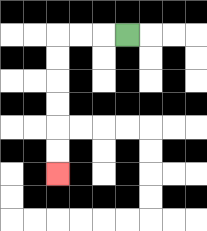{'start': '[5, 1]', 'end': '[2, 7]', 'path_directions': 'L,L,L,D,D,D,D,D,D', 'path_coordinates': '[[5, 1], [4, 1], [3, 1], [2, 1], [2, 2], [2, 3], [2, 4], [2, 5], [2, 6], [2, 7]]'}